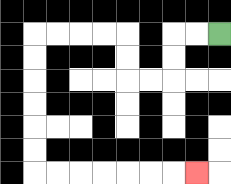{'start': '[9, 1]', 'end': '[8, 7]', 'path_directions': 'L,L,D,D,L,L,U,U,L,L,L,L,D,D,D,D,D,D,R,R,R,R,R,R,R', 'path_coordinates': '[[9, 1], [8, 1], [7, 1], [7, 2], [7, 3], [6, 3], [5, 3], [5, 2], [5, 1], [4, 1], [3, 1], [2, 1], [1, 1], [1, 2], [1, 3], [1, 4], [1, 5], [1, 6], [1, 7], [2, 7], [3, 7], [4, 7], [5, 7], [6, 7], [7, 7], [8, 7]]'}